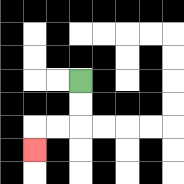{'start': '[3, 3]', 'end': '[1, 6]', 'path_directions': 'D,D,L,L,D', 'path_coordinates': '[[3, 3], [3, 4], [3, 5], [2, 5], [1, 5], [1, 6]]'}